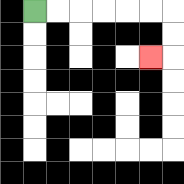{'start': '[1, 0]', 'end': '[6, 2]', 'path_directions': 'R,R,R,R,R,R,D,D,L', 'path_coordinates': '[[1, 0], [2, 0], [3, 0], [4, 0], [5, 0], [6, 0], [7, 0], [7, 1], [7, 2], [6, 2]]'}